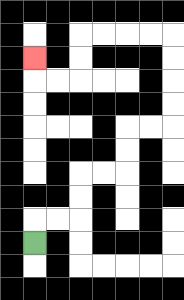{'start': '[1, 10]', 'end': '[1, 2]', 'path_directions': 'U,R,R,U,U,R,R,U,U,R,R,U,U,U,U,L,L,L,L,D,D,L,L,U', 'path_coordinates': '[[1, 10], [1, 9], [2, 9], [3, 9], [3, 8], [3, 7], [4, 7], [5, 7], [5, 6], [5, 5], [6, 5], [7, 5], [7, 4], [7, 3], [7, 2], [7, 1], [6, 1], [5, 1], [4, 1], [3, 1], [3, 2], [3, 3], [2, 3], [1, 3], [1, 2]]'}